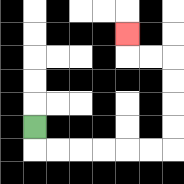{'start': '[1, 5]', 'end': '[5, 1]', 'path_directions': 'D,R,R,R,R,R,R,U,U,U,U,L,L,U', 'path_coordinates': '[[1, 5], [1, 6], [2, 6], [3, 6], [4, 6], [5, 6], [6, 6], [7, 6], [7, 5], [7, 4], [7, 3], [7, 2], [6, 2], [5, 2], [5, 1]]'}